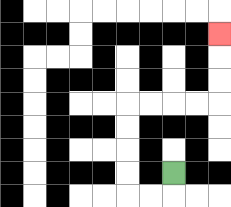{'start': '[7, 7]', 'end': '[9, 1]', 'path_directions': 'D,L,L,U,U,U,U,R,R,R,R,U,U,U', 'path_coordinates': '[[7, 7], [7, 8], [6, 8], [5, 8], [5, 7], [5, 6], [5, 5], [5, 4], [6, 4], [7, 4], [8, 4], [9, 4], [9, 3], [9, 2], [9, 1]]'}